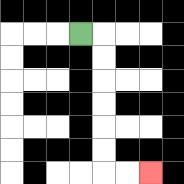{'start': '[3, 1]', 'end': '[6, 7]', 'path_directions': 'R,D,D,D,D,D,D,R,R', 'path_coordinates': '[[3, 1], [4, 1], [4, 2], [4, 3], [4, 4], [4, 5], [4, 6], [4, 7], [5, 7], [6, 7]]'}